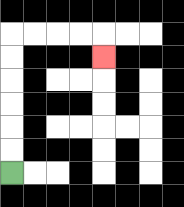{'start': '[0, 7]', 'end': '[4, 2]', 'path_directions': 'U,U,U,U,U,U,R,R,R,R,D', 'path_coordinates': '[[0, 7], [0, 6], [0, 5], [0, 4], [0, 3], [0, 2], [0, 1], [1, 1], [2, 1], [3, 1], [4, 1], [4, 2]]'}